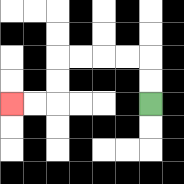{'start': '[6, 4]', 'end': '[0, 4]', 'path_directions': 'U,U,L,L,L,L,D,D,L,L', 'path_coordinates': '[[6, 4], [6, 3], [6, 2], [5, 2], [4, 2], [3, 2], [2, 2], [2, 3], [2, 4], [1, 4], [0, 4]]'}